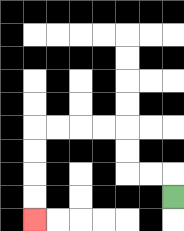{'start': '[7, 8]', 'end': '[1, 9]', 'path_directions': 'U,L,L,U,U,L,L,L,L,D,D,D,D', 'path_coordinates': '[[7, 8], [7, 7], [6, 7], [5, 7], [5, 6], [5, 5], [4, 5], [3, 5], [2, 5], [1, 5], [1, 6], [1, 7], [1, 8], [1, 9]]'}